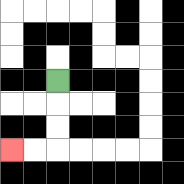{'start': '[2, 3]', 'end': '[0, 6]', 'path_directions': 'D,D,D,L,L', 'path_coordinates': '[[2, 3], [2, 4], [2, 5], [2, 6], [1, 6], [0, 6]]'}